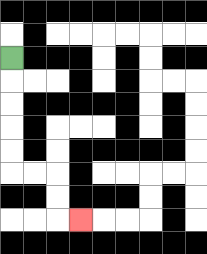{'start': '[0, 2]', 'end': '[3, 9]', 'path_directions': 'D,D,D,D,D,R,R,D,D,R', 'path_coordinates': '[[0, 2], [0, 3], [0, 4], [0, 5], [0, 6], [0, 7], [1, 7], [2, 7], [2, 8], [2, 9], [3, 9]]'}